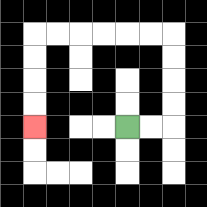{'start': '[5, 5]', 'end': '[1, 5]', 'path_directions': 'R,R,U,U,U,U,L,L,L,L,L,L,D,D,D,D', 'path_coordinates': '[[5, 5], [6, 5], [7, 5], [7, 4], [7, 3], [7, 2], [7, 1], [6, 1], [5, 1], [4, 1], [3, 1], [2, 1], [1, 1], [1, 2], [1, 3], [1, 4], [1, 5]]'}